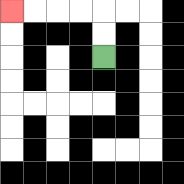{'start': '[4, 2]', 'end': '[0, 0]', 'path_directions': 'U,U,L,L,L,L', 'path_coordinates': '[[4, 2], [4, 1], [4, 0], [3, 0], [2, 0], [1, 0], [0, 0]]'}